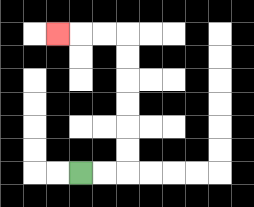{'start': '[3, 7]', 'end': '[2, 1]', 'path_directions': 'R,R,U,U,U,U,U,U,L,L,L', 'path_coordinates': '[[3, 7], [4, 7], [5, 7], [5, 6], [5, 5], [5, 4], [5, 3], [5, 2], [5, 1], [4, 1], [3, 1], [2, 1]]'}